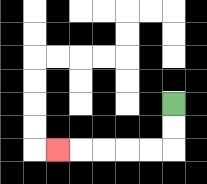{'start': '[7, 4]', 'end': '[2, 6]', 'path_directions': 'D,D,L,L,L,L,L', 'path_coordinates': '[[7, 4], [7, 5], [7, 6], [6, 6], [5, 6], [4, 6], [3, 6], [2, 6]]'}